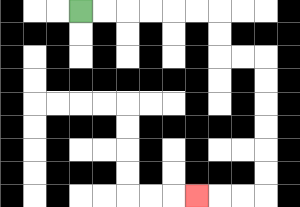{'start': '[3, 0]', 'end': '[8, 8]', 'path_directions': 'R,R,R,R,R,R,D,D,R,R,D,D,D,D,D,D,L,L,L', 'path_coordinates': '[[3, 0], [4, 0], [5, 0], [6, 0], [7, 0], [8, 0], [9, 0], [9, 1], [9, 2], [10, 2], [11, 2], [11, 3], [11, 4], [11, 5], [11, 6], [11, 7], [11, 8], [10, 8], [9, 8], [8, 8]]'}